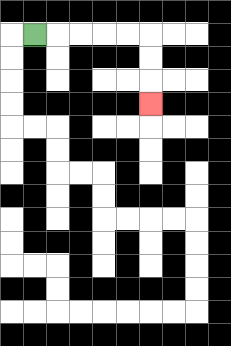{'start': '[1, 1]', 'end': '[6, 4]', 'path_directions': 'R,R,R,R,R,D,D,D', 'path_coordinates': '[[1, 1], [2, 1], [3, 1], [4, 1], [5, 1], [6, 1], [6, 2], [6, 3], [6, 4]]'}